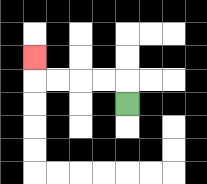{'start': '[5, 4]', 'end': '[1, 2]', 'path_directions': 'U,L,L,L,L,U', 'path_coordinates': '[[5, 4], [5, 3], [4, 3], [3, 3], [2, 3], [1, 3], [1, 2]]'}